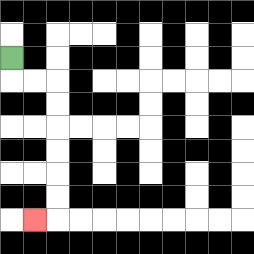{'start': '[0, 2]', 'end': '[1, 9]', 'path_directions': 'D,R,R,D,D,D,D,D,D,L', 'path_coordinates': '[[0, 2], [0, 3], [1, 3], [2, 3], [2, 4], [2, 5], [2, 6], [2, 7], [2, 8], [2, 9], [1, 9]]'}